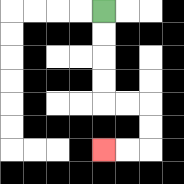{'start': '[4, 0]', 'end': '[4, 6]', 'path_directions': 'D,D,D,D,R,R,D,D,L,L', 'path_coordinates': '[[4, 0], [4, 1], [4, 2], [4, 3], [4, 4], [5, 4], [6, 4], [6, 5], [6, 6], [5, 6], [4, 6]]'}